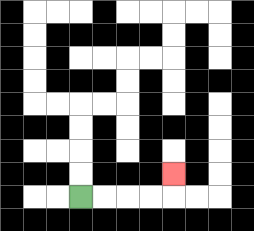{'start': '[3, 8]', 'end': '[7, 7]', 'path_directions': 'R,R,R,R,U', 'path_coordinates': '[[3, 8], [4, 8], [5, 8], [6, 8], [7, 8], [7, 7]]'}